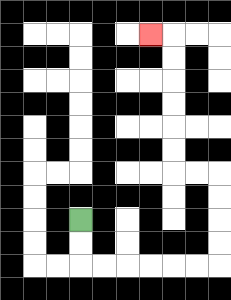{'start': '[3, 9]', 'end': '[6, 1]', 'path_directions': 'D,D,R,R,R,R,R,R,U,U,U,U,L,L,U,U,U,U,U,U,L', 'path_coordinates': '[[3, 9], [3, 10], [3, 11], [4, 11], [5, 11], [6, 11], [7, 11], [8, 11], [9, 11], [9, 10], [9, 9], [9, 8], [9, 7], [8, 7], [7, 7], [7, 6], [7, 5], [7, 4], [7, 3], [7, 2], [7, 1], [6, 1]]'}